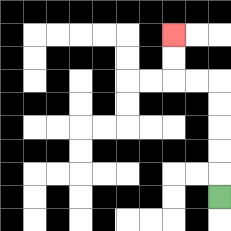{'start': '[9, 8]', 'end': '[7, 1]', 'path_directions': 'U,U,U,U,U,L,L,U,U', 'path_coordinates': '[[9, 8], [9, 7], [9, 6], [9, 5], [9, 4], [9, 3], [8, 3], [7, 3], [7, 2], [7, 1]]'}